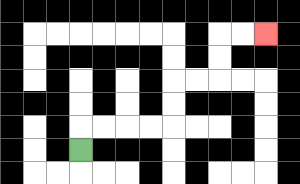{'start': '[3, 6]', 'end': '[11, 1]', 'path_directions': 'U,R,R,R,R,U,U,R,R,U,U,R,R', 'path_coordinates': '[[3, 6], [3, 5], [4, 5], [5, 5], [6, 5], [7, 5], [7, 4], [7, 3], [8, 3], [9, 3], [9, 2], [9, 1], [10, 1], [11, 1]]'}